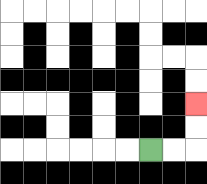{'start': '[6, 6]', 'end': '[8, 4]', 'path_directions': 'R,R,U,U', 'path_coordinates': '[[6, 6], [7, 6], [8, 6], [8, 5], [8, 4]]'}